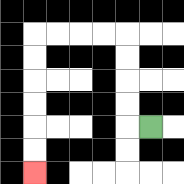{'start': '[6, 5]', 'end': '[1, 7]', 'path_directions': 'L,U,U,U,U,L,L,L,L,D,D,D,D,D,D', 'path_coordinates': '[[6, 5], [5, 5], [5, 4], [5, 3], [5, 2], [5, 1], [4, 1], [3, 1], [2, 1], [1, 1], [1, 2], [1, 3], [1, 4], [1, 5], [1, 6], [1, 7]]'}